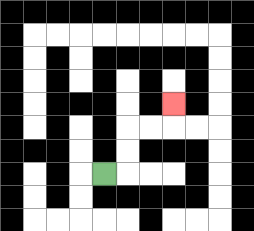{'start': '[4, 7]', 'end': '[7, 4]', 'path_directions': 'R,U,U,R,R,U', 'path_coordinates': '[[4, 7], [5, 7], [5, 6], [5, 5], [6, 5], [7, 5], [7, 4]]'}